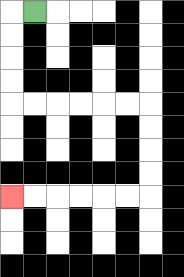{'start': '[1, 0]', 'end': '[0, 8]', 'path_directions': 'L,D,D,D,D,R,R,R,R,R,R,D,D,D,D,L,L,L,L,L,L', 'path_coordinates': '[[1, 0], [0, 0], [0, 1], [0, 2], [0, 3], [0, 4], [1, 4], [2, 4], [3, 4], [4, 4], [5, 4], [6, 4], [6, 5], [6, 6], [6, 7], [6, 8], [5, 8], [4, 8], [3, 8], [2, 8], [1, 8], [0, 8]]'}